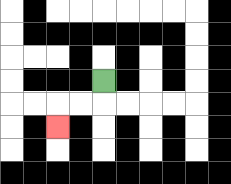{'start': '[4, 3]', 'end': '[2, 5]', 'path_directions': 'D,L,L,D', 'path_coordinates': '[[4, 3], [4, 4], [3, 4], [2, 4], [2, 5]]'}